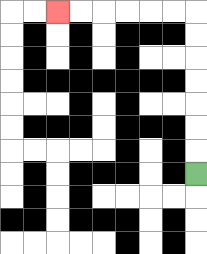{'start': '[8, 7]', 'end': '[2, 0]', 'path_directions': 'U,U,U,U,U,U,U,L,L,L,L,L,L', 'path_coordinates': '[[8, 7], [8, 6], [8, 5], [8, 4], [8, 3], [8, 2], [8, 1], [8, 0], [7, 0], [6, 0], [5, 0], [4, 0], [3, 0], [2, 0]]'}